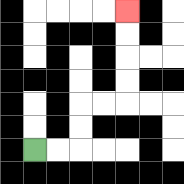{'start': '[1, 6]', 'end': '[5, 0]', 'path_directions': 'R,R,U,U,R,R,U,U,U,U', 'path_coordinates': '[[1, 6], [2, 6], [3, 6], [3, 5], [3, 4], [4, 4], [5, 4], [5, 3], [5, 2], [5, 1], [5, 0]]'}